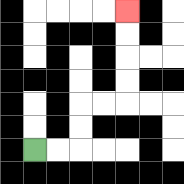{'start': '[1, 6]', 'end': '[5, 0]', 'path_directions': 'R,R,U,U,R,R,U,U,U,U', 'path_coordinates': '[[1, 6], [2, 6], [3, 6], [3, 5], [3, 4], [4, 4], [5, 4], [5, 3], [5, 2], [5, 1], [5, 0]]'}